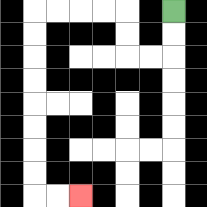{'start': '[7, 0]', 'end': '[3, 8]', 'path_directions': 'D,D,L,L,U,U,L,L,L,L,D,D,D,D,D,D,D,D,R,R', 'path_coordinates': '[[7, 0], [7, 1], [7, 2], [6, 2], [5, 2], [5, 1], [5, 0], [4, 0], [3, 0], [2, 0], [1, 0], [1, 1], [1, 2], [1, 3], [1, 4], [1, 5], [1, 6], [1, 7], [1, 8], [2, 8], [3, 8]]'}